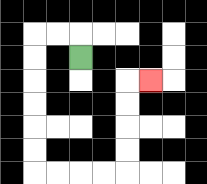{'start': '[3, 2]', 'end': '[6, 3]', 'path_directions': 'U,L,L,D,D,D,D,D,D,R,R,R,R,U,U,U,U,R', 'path_coordinates': '[[3, 2], [3, 1], [2, 1], [1, 1], [1, 2], [1, 3], [1, 4], [1, 5], [1, 6], [1, 7], [2, 7], [3, 7], [4, 7], [5, 7], [5, 6], [5, 5], [5, 4], [5, 3], [6, 3]]'}